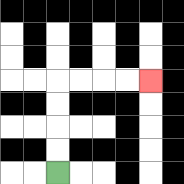{'start': '[2, 7]', 'end': '[6, 3]', 'path_directions': 'U,U,U,U,R,R,R,R', 'path_coordinates': '[[2, 7], [2, 6], [2, 5], [2, 4], [2, 3], [3, 3], [4, 3], [5, 3], [6, 3]]'}